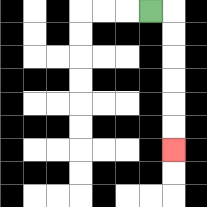{'start': '[6, 0]', 'end': '[7, 6]', 'path_directions': 'R,D,D,D,D,D,D', 'path_coordinates': '[[6, 0], [7, 0], [7, 1], [7, 2], [7, 3], [7, 4], [7, 5], [7, 6]]'}